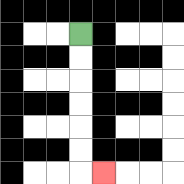{'start': '[3, 1]', 'end': '[4, 7]', 'path_directions': 'D,D,D,D,D,D,R', 'path_coordinates': '[[3, 1], [3, 2], [3, 3], [3, 4], [3, 5], [3, 6], [3, 7], [4, 7]]'}